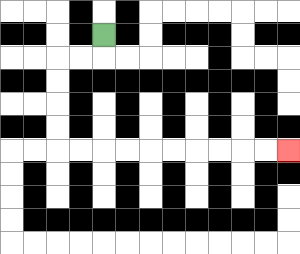{'start': '[4, 1]', 'end': '[12, 6]', 'path_directions': 'D,L,L,D,D,D,D,R,R,R,R,R,R,R,R,R,R', 'path_coordinates': '[[4, 1], [4, 2], [3, 2], [2, 2], [2, 3], [2, 4], [2, 5], [2, 6], [3, 6], [4, 6], [5, 6], [6, 6], [7, 6], [8, 6], [9, 6], [10, 6], [11, 6], [12, 6]]'}